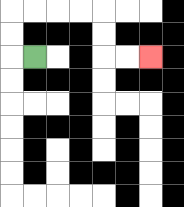{'start': '[1, 2]', 'end': '[6, 2]', 'path_directions': 'L,U,U,R,R,R,R,D,D,R,R', 'path_coordinates': '[[1, 2], [0, 2], [0, 1], [0, 0], [1, 0], [2, 0], [3, 0], [4, 0], [4, 1], [4, 2], [5, 2], [6, 2]]'}